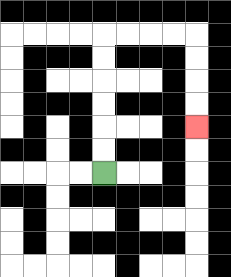{'start': '[4, 7]', 'end': '[8, 5]', 'path_directions': 'U,U,U,U,U,U,R,R,R,R,D,D,D,D', 'path_coordinates': '[[4, 7], [4, 6], [4, 5], [4, 4], [4, 3], [4, 2], [4, 1], [5, 1], [6, 1], [7, 1], [8, 1], [8, 2], [8, 3], [8, 4], [8, 5]]'}